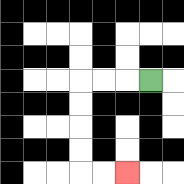{'start': '[6, 3]', 'end': '[5, 7]', 'path_directions': 'L,L,L,D,D,D,D,R,R', 'path_coordinates': '[[6, 3], [5, 3], [4, 3], [3, 3], [3, 4], [3, 5], [3, 6], [3, 7], [4, 7], [5, 7]]'}